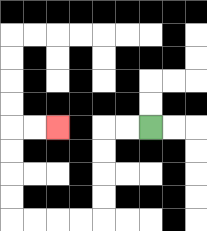{'start': '[6, 5]', 'end': '[2, 5]', 'path_directions': 'L,L,D,D,D,D,L,L,L,L,U,U,U,U,R,R', 'path_coordinates': '[[6, 5], [5, 5], [4, 5], [4, 6], [4, 7], [4, 8], [4, 9], [3, 9], [2, 9], [1, 9], [0, 9], [0, 8], [0, 7], [0, 6], [0, 5], [1, 5], [2, 5]]'}